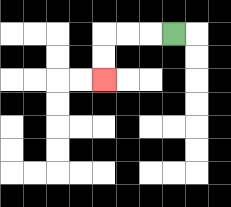{'start': '[7, 1]', 'end': '[4, 3]', 'path_directions': 'L,L,L,D,D', 'path_coordinates': '[[7, 1], [6, 1], [5, 1], [4, 1], [4, 2], [4, 3]]'}